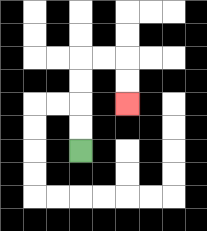{'start': '[3, 6]', 'end': '[5, 4]', 'path_directions': 'U,U,U,U,R,R,D,D', 'path_coordinates': '[[3, 6], [3, 5], [3, 4], [3, 3], [3, 2], [4, 2], [5, 2], [5, 3], [5, 4]]'}